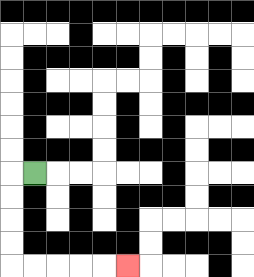{'start': '[1, 7]', 'end': '[5, 11]', 'path_directions': 'L,D,D,D,D,R,R,R,R,R', 'path_coordinates': '[[1, 7], [0, 7], [0, 8], [0, 9], [0, 10], [0, 11], [1, 11], [2, 11], [3, 11], [4, 11], [5, 11]]'}